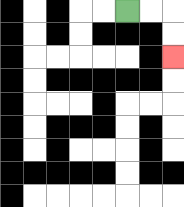{'start': '[5, 0]', 'end': '[7, 2]', 'path_directions': 'R,R,D,D', 'path_coordinates': '[[5, 0], [6, 0], [7, 0], [7, 1], [7, 2]]'}